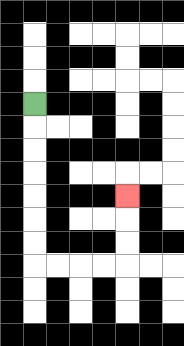{'start': '[1, 4]', 'end': '[5, 8]', 'path_directions': 'D,D,D,D,D,D,D,R,R,R,R,U,U,U', 'path_coordinates': '[[1, 4], [1, 5], [1, 6], [1, 7], [1, 8], [1, 9], [1, 10], [1, 11], [2, 11], [3, 11], [4, 11], [5, 11], [5, 10], [5, 9], [5, 8]]'}